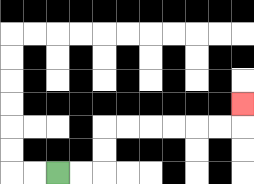{'start': '[2, 7]', 'end': '[10, 4]', 'path_directions': 'R,R,U,U,R,R,R,R,R,R,U', 'path_coordinates': '[[2, 7], [3, 7], [4, 7], [4, 6], [4, 5], [5, 5], [6, 5], [7, 5], [8, 5], [9, 5], [10, 5], [10, 4]]'}